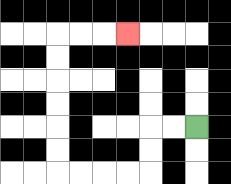{'start': '[8, 5]', 'end': '[5, 1]', 'path_directions': 'L,L,D,D,L,L,L,L,U,U,U,U,U,U,R,R,R', 'path_coordinates': '[[8, 5], [7, 5], [6, 5], [6, 6], [6, 7], [5, 7], [4, 7], [3, 7], [2, 7], [2, 6], [2, 5], [2, 4], [2, 3], [2, 2], [2, 1], [3, 1], [4, 1], [5, 1]]'}